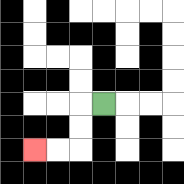{'start': '[4, 4]', 'end': '[1, 6]', 'path_directions': 'L,D,D,L,L', 'path_coordinates': '[[4, 4], [3, 4], [3, 5], [3, 6], [2, 6], [1, 6]]'}